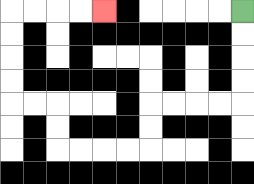{'start': '[10, 0]', 'end': '[4, 0]', 'path_directions': 'D,D,D,D,L,L,L,L,D,D,L,L,L,L,U,U,L,L,U,U,U,U,R,R,R,R', 'path_coordinates': '[[10, 0], [10, 1], [10, 2], [10, 3], [10, 4], [9, 4], [8, 4], [7, 4], [6, 4], [6, 5], [6, 6], [5, 6], [4, 6], [3, 6], [2, 6], [2, 5], [2, 4], [1, 4], [0, 4], [0, 3], [0, 2], [0, 1], [0, 0], [1, 0], [2, 0], [3, 0], [4, 0]]'}